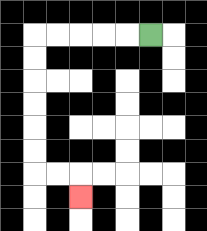{'start': '[6, 1]', 'end': '[3, 8]', 'path_directions': 'L,L,L,L,L,D,D,D,D,D,D,R,R,D', 'path_coordinates': '[[6, 1], [5, 1], [4, 1], [3, 1], [2, 1], [1, 1], [1, 2], [1, 3], [1, 4], [1, 5], [1, 6], [1, 7], [2, 7], [3, 7], [3, 8]]'}